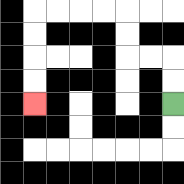{'start': '[7, 4]', 'end': '[1, 4]', 'path_directions': 'U,U,L,L,U,U,L,L,L,L,D,D,D,D', 'path_coordinates': '[[7, 4], [7, 3], [7, 2], [6, 2], [5, 2], [5, 1], [5, 0], [4, 0], [3, 0], [2, 0], [1, 0], [1, 1], [1, 2], [1, 3], [1, 4]]'}